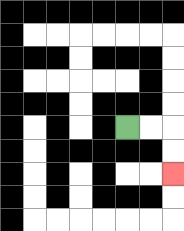{'start': '[5, 5]', 'end': '[7, 7]', 'path_directions': 'R,R,D,D', 'path_coordinates': '[[5, 5], [6, 5], [7, 5], [7, 6], [7, 7]]'}